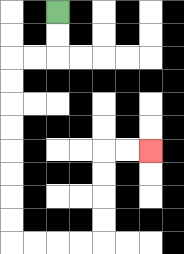{'start': '[2, 0]', 'end': '[6, 6]', 'path_directions': 'D,D,L,L,D,D,D,D,D,D,D,D,R,R,R,R,U,U,U,U,R,R', 'path_coordinates': '[[2, 0], [2, 1], [2, 2], [1, 2], [0, 2], [0, 3], [0, 4], [0, 5], [0, 6], [0, 7], [0, 8], [0, 9], [0, 10], [1, 10], [2, 10], [3, 10], [4, 10], [4, 9], [4, 8], [4, 7], [4, 6], [5, 6], [6, 6]]'}